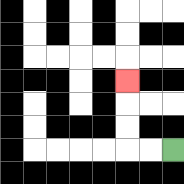{'start': '[7, 6]', 'end': '[5, 3]', 'path_directions': 'L,L,U,U,U', 'path_coordinates': '[[7, 6], [6, 6], [5, 6], [5, 5], [5, 4], [5, 3]]'}